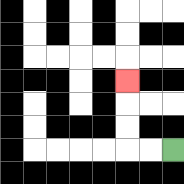{'start': '[7, 6]', 'end': '[5, 3]', 'path_directions': 'L,L,U,U,U', 'path_coordinates': '[[7, 6], [6, 6], [5, 6], [5, 5], [5, 4], [5, 3]]'}